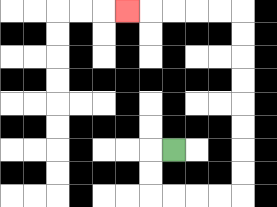{'start': '[7, 6]', 'end': '[5, 0]', 'path_directions': 'L,D,D,R,R,R,R,U,U,U,U,U,U,U,U,L,L,L,L,L', 'path_coordinates': '[[7, 6], [6, 6], [6, 7], [6, 8], [7, 8], [8, 8], [9, 8], [10, 8], [10, 7], [10, 6], [10, 5], [10, 4], [10, 3], [10, 2], [10, 1], [10, 0], [9, 0], [8, 0], [7, 0], [6, 0], [5, 0]]'}